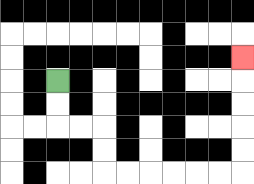{'start': '[2, 3]', 'end': '[10, 2]', 'path_directions': 'D,D,R,R,D,D,R,R,R,R,R,R,U,U,U,U,U', 'path_coordinates': '[[2, 3], [2, 4], [2, 5], [3, 5], [4, 5], [4, 6], [4, 7], [5, 7], [6, 7], [7, 7], [8, 7], [9, 7], [10, 7], [10, 6], [10, 5], [10, 4], [10, 3], [10, 2]]'}